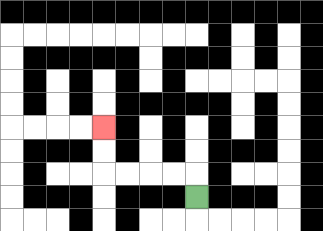{'start': '[8, 8]', 'end': '[4, 5]', 'path_directions': 'U,L,L,L,L,U,U', 'path_coordinates': '[[8, 8], [8, 7], [7, 7], [6, 7], [5, 7], [4, 7], [4, 6], [4, 5]]'}